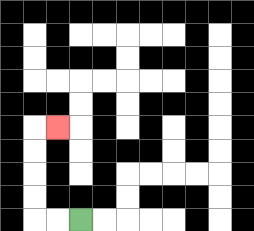{'start': '[3, 9]', 'end': '[2, 5]', 'path_directions': 'L,L,U,U,U,U,R', 'path_coordinates': '[[3, 9], [2, 9], [1, 9], [1, 8], [1, 7], [1, 6], [1, 5], [2, 5]]'}